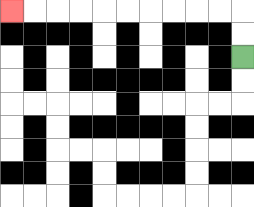{'start': '[10, 2]', 'end': '[0, 0]', 'path_directions': 'U,U,L,L,L,L,L,L,L,L,L,L', 'path_coordinates': '[[10, 2], [10, 1], [10, 0], [9, 0], [8, 0], [7, 0], [6, 0], [5, 0], [4, 0], [3, 0], [2, 0], [1, 0], [0, 0]]'}